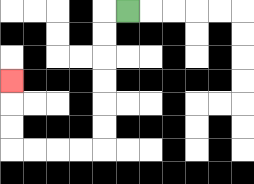{'start': '[5, 0]', 'end': '[0, 3]', 'path_directions': 'L,D,D,D,D,D,D,L,L,L,L,U,U,U', 'path_coordinates': '[[5, 0], [4, 0], [4, 1], [4, 2], [4, 3], [4, 4], [4, 5], [4, 6], [3, 6], [2, 6], [1, 6], [0, 6], [0, 5], [0, 4], [0, 3]]'}